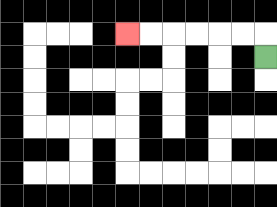{'start': '[11, 2]', 'end': '[5, 1]', 'path_directions': 'U,L,L,L,L,L,L', 'path_coordinates': '[[11, 2], [11, 1], [10, 1], [9, 1], [8, 1], [7, 1], [6, 1], [5, 1]]'}